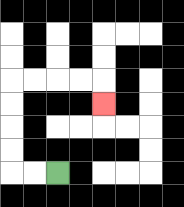{'start': '[2, 7]', 'end': '[4, 4]', 'path_directions': 'L,L,U,U,U,U,R,R,R,R,D', 'path_coordinates': '[[2, 7], [1, 7], [0, 7], [0, 6], [0, 5], [0, 4], [0, 3], [1, 3], [2, 3], [3, 3], [4, 3], [4, 4]]'}